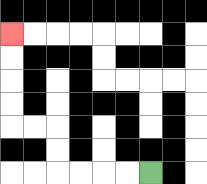{'start': '[6, 7]', 'end': '[0, 1]', 'path_directions': 'L,L,L,L,U,U,L,L,U,U,U,U', 'path_coordinates': '[[6, 7], [5, 7], [4, 7], [3, 7], [2, 7], [2, 6], [2, 5], [1, 5], [0, 5], [0, 4], [0, 3], [0, 2], [0, 1]]'}